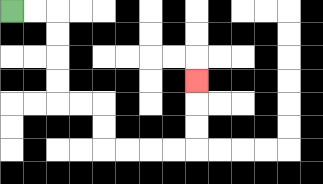{'start': '[0, 0]', 'end': '[8, 3]', 'path_directions': 'R,R,D,D,D,D,R,R,D,D,R,R,R,R,U,U,U', 'path_coordinates': '[[0, 0], [1, 0], [2, 0], [2, 1], [2, 2], [2, 3], [2, 4], [3, 4], [4, 4], [4, 5], [4, 6], [5, 6], [6, 6], [7, 6], [8, 6], [8, 5], [8, 4], [8, 3]]'}